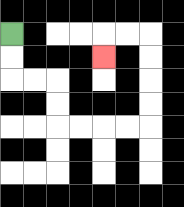{'start': '[0, 1]', 'end': '[4, 2]', 'path_directions': 'D,D,R,R,D,D,R,R,R,R,U,U,U,U,L,L,D', 'path_coordinates': '[[0, 1], [0, 2], [0, 3], [1, 3], [2, 3], [2, 4], [2, 5], [3, 5], [4, 5], [5, 5], [6, 5], [6, 4], [6, 3], [6, 2], [6, 1], [5, 1], [4, 1], [4, 2]]'}